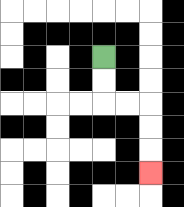{'start': '[4, 2]', 'end': '[6, 7]', 'path_directions': 'D,D,R,R,D,D,D', 'path_coordinates': '[[4, 2], [4, 3], [4, 4], [5, 4], [6, 4], [6, 5], [6, 6], [6, 7]]'}